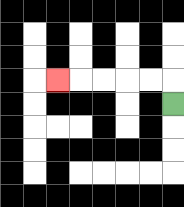{'start': '[7, 4]', 'end': '[2, 3]', 'path_directions': 'U,L,L,L,L,L', 'path_coordinates': '[[7, 4], [7, 3], [6, 3], [5, 3], [4, 3], [3, 3], [2, 3]]'}